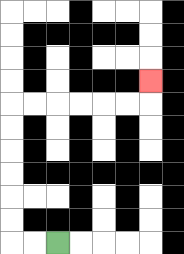{'start': '[2, 10]', 'end': '[6, 3]', 'path_directions': 'L,L,U,U,U,U,U,U,R,R,R,R,R,R,U', 'path_coordinates': '[[2, 10], [1, 10], [0, 10], [0, 9], [0, 8], [0, 7], [0, 6], [0, 5], [0, 4], [1, 4], [2, 4], [3, 4], [4, 4], [5, 4], [6, 4], [6, 3]]'}